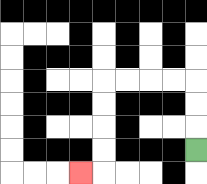{'start': '[8, 6]', 'end': '[3, 7]', 'path_directions': 'U,U,U,L,L,L,L,D,D,D,D,L', 'path_coordinates': '[[8, 6], [8, 5], [8, 4], [8, 3], [7, 3], [6, 3], [5, 3], [4, 3], [4, 4], [4, 5], [4, 6], [4, 7], [3, 7]]'}